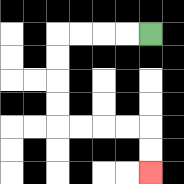{'start': '[6, 1]', 'end': '[6, 7]', 'path_directions': 'L,L,L,L,D,D,D,D,R,R,R,R,D,D', 'path_coordinates': '[[6, 1], [5, 1], [4, 1], [3, 1], [2, 1], [2, 2], [2, 3], [2, 4], [2, 5], [3, 5], [4, 5], [5, 5], [6, 5], [6, 6], [6, 7]]'}